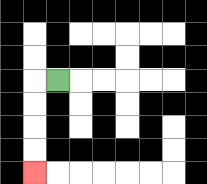{'start': '[2, 3]', 'end': '[1, 7]', 'path_directions': 'L,D,D,D,D', 'path_coordinates': '[[2, 3], [1, 3], [1, 4], [1, 5], [1, 6], [1, 7]]'}